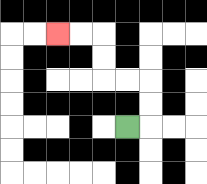{'start': '[5, 5]', 'end': '[2, 1]', 'path_directions': 'R,U,U,L,L,U,U,L,L', 'path_coordinates': '[[5, 5], [6, 5], [6, 4], [6, 3], [5, 3], [4, 3], [4, 2], [4, 1], [3, 1], [2, 1]]'}